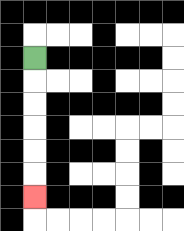{'start': '[1, 2]', 'end': '[1, 8]', 'path_directions': 'D,D,D,D,D,D', 'path_coordinates': '[[1, 2], [1, 3], [1, 4], [1, 5], [1, 6], [1, 7], [1, 8]]'}